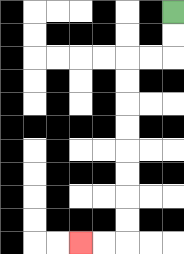{'start': '[7, 0]', 'end': '[3, 10]', 'path_directions': 'D,D,L,L,D,D,D,D,D,D,D,D,L,L', 'path_coordinates': '[[7, 0], [7, 1], [7, 2], [6, 2], [5, 2], [5, 3], [5, 4], [5, 5], [5, 6], [5, 7], [5, 8], [5, 9], [5, 10], [4, 10], [3, 10]]'}